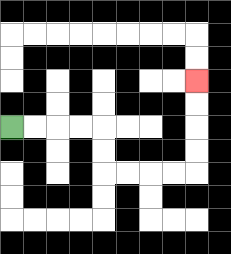{'start': '[0, 5]', 'end': '[8, 3]', 'path_directions': 'R,R,R,R,D,D,R,R,R,R,U,U,U,U', 'path_coordinates': '[[0, 5], [1, 5], [2, 5], [3, 5], [4, 5], [4, 6], [4, 7], [5, 7], [6, 7], [7, 7], [8, 7], [8, 6], [8, 5], [8, 4], [8, 3]]'}